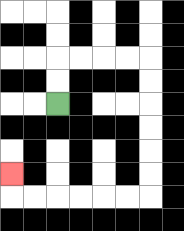{'start': '[2, 4]', 'end': '[0, 7]', 'path_directions': 'U,U,R,R,R,R,D,D,D,D,D,D,L,L,L,L,L,L,U', 'path_coordinates': '[[2, 4], [2, 3], [2, 2], [3, 2], [4, 2], [5, 2], [6, 2], [6, 3], [6, 4], [6, 5], [6, 6], [6, 7], [6, 8], [5, 8], [4, 8], [3, 8], [2, 8], [1, 8], [0, 8], [0, 7]]'}